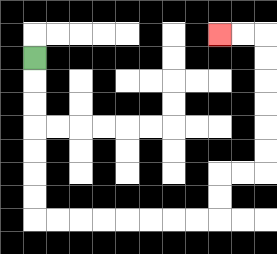{'start': '[1, 2]', 'end': '[9, 1]', 'path_directions': 'D,D,D,D,D,D,D,R,R,R,R,R,R,R,R,U,U,R,R,U,U,U,U,U,U,L,L', 'path_coordinates': '[[1, 2], [1, 3], [1, 4], [1, 5], [1, 6], [1, 7], [1, 8], [1, 9], [2, 9], [3, 9], [4, 9], [5, 9], [6, 9], [7, 9], [8, 9], [9, 9], [9, 8], [9, 7], [10, 7], [11, 7], [11, 6], [11, 5], [11, 4], [11, 3], [11, 2], [11, 1], [10, 1], [9, 1]]'}